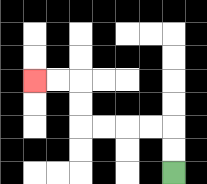{'start': '[7, 7]', 'end': '[1, 3]', 'path_directions': 'U,U,L,L,L,L,U,U,L,L', 'path_coordinates': '[[7, 7], [7, 6], [7, 5], [6, 5], [5, 5], [4, 5], [3, 5], [3, 4], [3, 3], [2, 3], [1, 3]]'}